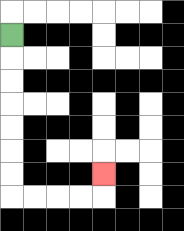{'start': '[0, 1]', 'end': '[4, 7]', 'path_directions': 'D,D,D,D,D,D,D,R,R,R,R,U', 'path_coordinates': '[[0, 1], [0, 2], [0, 3], [0, 4], [0, 5], [0, 6], [0, 7], [0, 8], [1, 8], [2, 8], [3, 8], [4, 8], [4, 7]]'}